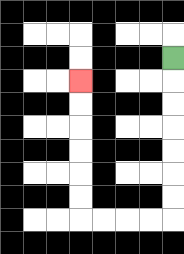{'start': '[7, 2]', 'end': '[3, 3]', 'path_directions': 'D,D,D,D,D,D,D,L,L,L,L,U,U,U,U,U,U', 'path_coordinates': '[[7, 2], [7, 3], [7, 4], [7, 5], [7, 6], [7, 7], [7, 8], [7, 9], [6, 9], [5, 9], [4, 9], [3, 9], [3, 8], [3, 7], [3, 6], [3, 5], [3, 4], [3, 3]]'}